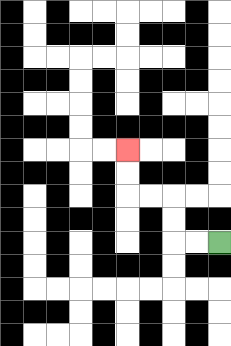{'start': '[9, 10]', 'end': '[5, 6]', 'path_directions': 'L,L,U,U,L,L,U,U', 'path_coordinates': '[[9, 10], [8, 10], [7, 10], [7, 9], [7, 8], [6, 8], [5, 8], [5, 7], [5, 6]]'}